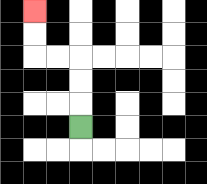{'start': '[3, 5]', 'end': '[1, 0]', 'path_directions': 'U,U,U,L,L,U,U', 'path_coordinates': '[[3, 5], [3, 4], [3, 3], [3, 2], [2, 2], [1, 2], [1, 1], [1, 0]]'}